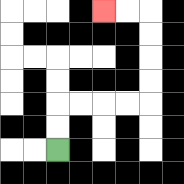{'start': '[2, 6]', 'end': '[4, 0]', 'path_directions': 'U,U,R,R,R,R,U,U,U,U,L,L', 'path_coordinates': '[[2, 6], [2, 5], [2, 4], [3, 4], [4, 4], [5, 4], [6, 4], [6, 3], [6, 2], [6, 1], [6, 0], [5, 0], [4, 0]]'}